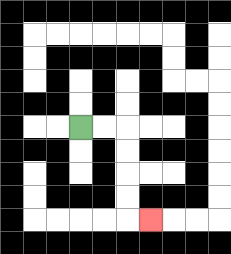{'start': '[3, 5]', 'end': '[6, 9]', 'path_directions': 'R,R,D,D,D,D,R', 'path_coordinates': '[[3, 5], [4, 5], [5, 5], [5, 6], [5, 7], [5, 8], [5, 9], [6, 9]]'}